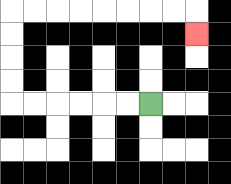{'start': '[6, 4]', 'end': '[8, 1]', 'path_directions': 'L,L,L,L,L,L,U,U,U,U,R,R,R,R,R,R,R,R,D', 'path_coordinates': '[[6, 4], [5, 4], [4, 4], [3, 4], [2, 4], [1, 4], [0, 4], [0, 3], [0, 2], [0, 1], [0, 0], [1, 0], [2, 0], [3, 0], [4, 0], [5, 0], [6, 0], [7, 0], [8, 0], [8, 1]]'}